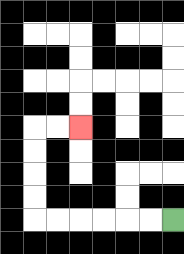{'start': '[7, 9]', 'end': '[3, 5]', 'path_directions': 'L,L,L,L,L,L,U,U,U,U,R,R', 'path_coordinates': '[[7, 9], [6, 9], [5, 9], [4, 9], [3, 9], [2, 9], [1, 9], [1, 8], [1, 7], [1, 6], [1, 5], [2, 5], [3, 5]]'}